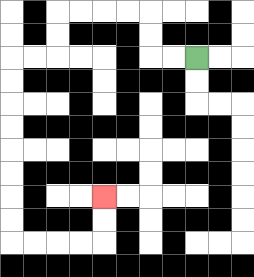{'start': '[8, 2]', 'end': '[4, 8]', 'path_directions': 'L,L,U,U,L,L,L,L,D,D,L,L,D,D,D,D,D,D,D,D,R,R,R,R,U,U', 'path_coordinates': '[[8, 2], [7, 2], [6, 2], [6, 1], [6, 0], [5, 0], [4, 0], [3, 0], [2, 0], [2, 1], [2, 2], [1, 2], [0, 2], [0, 3], [0, 4], [0, 5], [0, 6], [0, 7], [0, 8], [0, 9], [0, 10], [1, 10], [2, 10], [3, 10], [4, 10], [4, 9], [4, 8]]'}